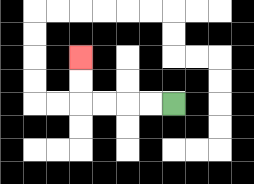{'start': '[7, 4]', 'end': '[3, 2]', 'path_directions': 'L,L,L,L,U,U', 'path_coordinates': '[[7, 4], [6, 4], [5, 4], [4, 4], [3, 4], [3, 3], [3, 2]]'}